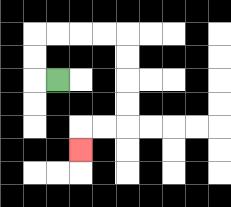{'start': '[2, 3]', 'end': '[3, 6]', 'path_directions': 'L,U,U,R,R,R,R,D,D,D,D,L,L,D', 'path_coordinates': '[[2, 3], [1, 3], [1, 2], [1, 1], [2, 1], [3, 1], [4, 1], [5, 1], [5, 2], [5, 3], [5, 4], [5, 5], [4, 5], [3, 5], [3, 6]]'}